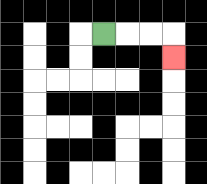{'start': '[4, 1]', 'end': '[7, 2]', 'path_directions': 'R,R,R,D', 'path_coordinates': '[[4, 1], [5, 1], [6, 1], [7, 1], [7, 2]]'}